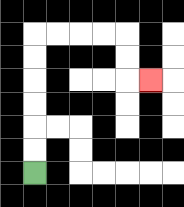{'start': '[1, 7]', 'end': '[6, 3]', 'path_directions': 'U,U,U,U,U,U,R,R,R,R,D,D,R', 'path_coordinates': '[[1, 7], [1, 6], [1, 5], [1, 4], [1, 3], [1, 2], [1, 1], [2, 1], [3, 1], [4, 1], [5, 1], [5, 2], [5, 3], [6, 3]]'}